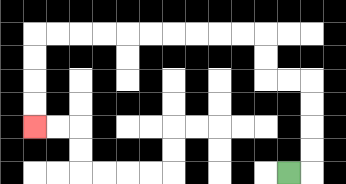{'start': '[12, 7]', 'end': '[1, 5]', 'path_directions': 'R,U,U,U,U,L,L,U,U,L,L,L,L,L,L,L,L,L,L,D,D,D,D', 'path_coordinates': '[[12, 7], [13, 7], [13, 6], [13, 5], [13, 4], [13, 3], [12, 3], [11, 3], [11, 2], [11, 1], [10, 1], [9, 1], [8, 1], [7, 1], [6, 1], [5, 1], [4, 1], [3, 1], [2, 1], [1, 1], [1, 2], [1, 3], [1, 4], [1, 5]]'}